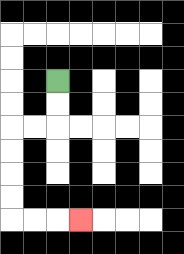{'start': '[2, 3]', 'end': '[3, 9]', 'path_directions': 'D,D,L,L,D,D,D,D,R,R,R', 'path_coordinates': '[[2, 3], [2, 4], [2, 5], [1, 5], [0, 5], [0, 6], [0, 7], [0, 8], [0, 9], [1, 9], [2, 9], [3, 9]]'}